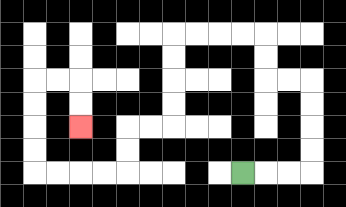{'start': '[10, 7]', 'end': '[3, 5]', 'path_directions': 'R,R,R,U,U,U,U,L,L,U,U,L,L,L,L,D,D,D,D,L,L,D,D,L,L,L,L,U,U,U,U,R,R,D,D', 'path_coordinates': '[[10, 7], [11, 7], [12, 7], [13, 7], [13, 6], [13, 5], [13, 4], [13, 3], [12, 3], [11, 3], [11, 2], [11, 1], [10, 1], [9, 1], [8, 1], [7, 1], [7, 2], [7, 3], [7, 4], [7, 5], [6, 5], [5, 5], [5, 6], [5, 7], [4, 7], [3, 7], [2, 7], [1, 7], [1, 6], [1, 5], [1, 4], [1, 3], [2, 3], [3, 3], [3, 4], [3, 5]]'}